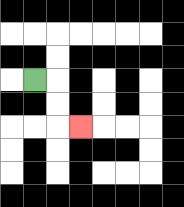{'start': '[1, 3]', 'end': '[3, 5]', 'path_directions': 'R,D,D,R', 'path_coordinates': '[[1, 3], [2, 3], [2, 4], [2, 5], [3, 5]]'}